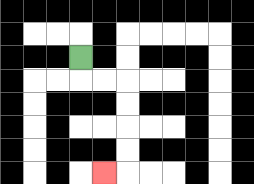{'start': '[3, 2]', 'end': '[4, 7]', 'path_directions': 'D,R,R,D,D,D,D,L', 'path_coordinates': '[[3, 2], [3, 3], [4, 3], [5, 3], [5, 4], [5, 5], [5, 6], [5, 7], [4, 7]]'}